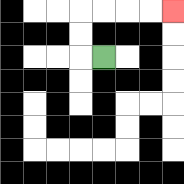{'start': '[4, 2]', 'end': '[7, 0]', 'path_directions': 'L,U,U,R,R,R,R', 'path_coordinates': '[[4, 2], [3, 2], [3, 1], [3, 0], [4, 0], [5, 0], [6, 0], [7, 0]]'}